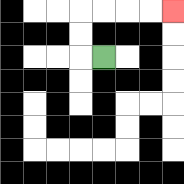{'start': '[4, 2]', 'end': '[7, 0]', 'path_directions': 'L,U,U,R,R,R,R', 'path_coordinates': '[[4, 2], [3, 2], [3, 1], [3, 0], [4, 0], [5, 0], [6, 0], [7, 0]]'}